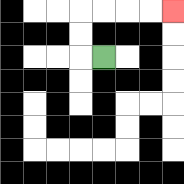{'start': '[4, 2]', 'end': '[7, 0]', 'path_directions': 'L,U,U,R,R,R,R', 'path_coordinates': '[[4, 2], [3, 2], [3, 1], [3, 0], [4, 0], [5, 0], [6, 0], [7, 0]]'}